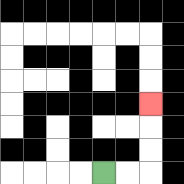{'start': '[4, 7]', 'end': '[6, 4]', 'path_directions': 'R,R,U,U,U', 'path_coordinates': '[[4, 7], [5, 7], [6, 7], [6, 6], [6, 5], [6, 4]]'}